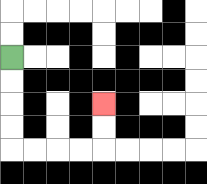{'start': '[0, 2]', 'end': '[4, 4]', 'path_directions': 'D,D,D,D,R,R,R,R,U,U', 'path_coordinates': '[[0, 2], [0, 3], [0, 4], [0, 5], [0, 6], [1, 6], [2, 6], [3, 6], [4, 6], [4, 5], [4, 4]]'}